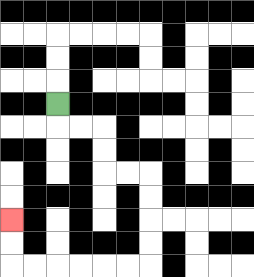{'start': '[2, 4]', 'end': '[0, 9]', 'path_directions': 'D,R,R,D,D,R,R,D,D,D,D,L,L,L,L,L,L,U,U', 'path_coordinates': '[[2, 4], [2, 5], [3, 5], [4, 5], [4, 6], [4, 7], [5, 7], [6, 7], [6, 8], [6, 9], [6, 10], [6, 11], [5, 11], [4, 11], [3, 11], [2, 11], [1, 11], [0, 11], [0, 10], [0, 9]]'}